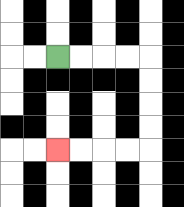{'start': '[2, 2]', 'end': '[2, 6]', 'path_directions': 'R,R,R,R,D,D,D,D,L,L,L,L', 'path_coordinates': '[[2, 2], [3, 2], [4, 2], [5, 2], [6, 2], [6, 3], [6, 4], [6, 5], [6, 6], [5, 6], [4, 6], [3, 6], [2, 6]]'}